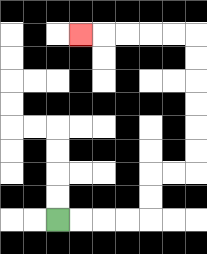{'start': '[2, 9]', 'end': '[3, 1]', 'path_directions': 'R,R,R,R,U,U,R,R,U,U,U,U,U,U,L,L,L,L,L', 'path_coordinates': '[[2, 9], [3, 9], [4, 9], [5, 9], [6, 9], [6, 8], [6, 7], [7, 7], [8, 7], [8, 6], [8, 5], [8, 4], [8, 3], [8, 2], [8, 1], [7, 1], [6, 1], [5, 1], [4, 1], [3, 1]]'}